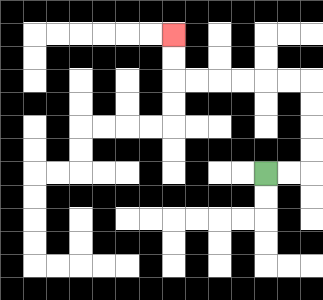{'start': '[11, 7]', 'end': '[7, 1]', 'path_directions': 'R,R,U,U,U,U,L,L,L,L,L,L,U,U', 'path_coordinates': '[[11, 7], [12, 7], [13, 7], [13, 6], [13, 5], [13, 4], [13, 3], [12, 3], [11, 3], [10, 3], [9, 3], [8, 3], [7, 3], [7, 2], [7, 1]]'}